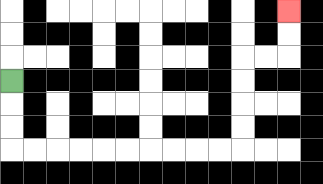{'start': '[0, 3]', 'end': '[12, 0]', 'path_directions': 'D,D,D,R,R,R,R,R,R,R,R,R,R,U,U,U,U,R,R,U,U', 'path_coordinates': '[[0, 3], [0, 4], [0, 5], [0, 6], [1, 6], [2, 6], [3, 6], [4, 6], [5, 6], [6, 6], [7, 6], [8, 6], [9, 6], [10, 6], [10, 5], [10, 4], [10, 3], [10, 2], [11, 2], [12, 2], [12, 1], [12, 0]]'}